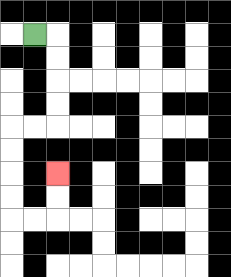{'start': '[1, 1]', 'end': '[2, 7]', 'path_directions': 'R,D,D,D,D,L,L,D,D,D,D,R,R,U,U', 'path_coordinates': '[[1, 1], [2, 1], [2, 2], [2, 3], [2, 4], [2, 5], [1, 5], [0, 5], [0, 6], [0, 7], [0, 8], [0, 9], [1, 9], [2, 9], [2, 8], [2, 7]]'}